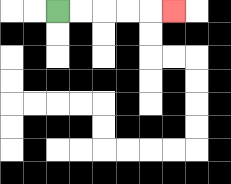{'start': '[2, 0]', 'end': '[7, 0]', 'path_directions': 'R,R,R,R,R', 'path_coordinates': '[[2, 0], [3, 0], [4, 0], [5, 0], [6, 0], [7, 0]]'}